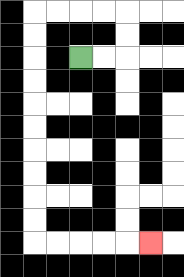{'start': '[3, 2]', 'end': '[6, 10]', 'path_directions': 'R,R,U,U,L,L,L,L,D,D,D,D,D,D,D,D,D,D,R,R,R,R,R', 'path_coordinates': '[[3, 2], [4, 2], [5, 2], [5, 1], [5, 0], [4, 0], [3, 0], [2, 0], [1, 0], [1, 1], [1, 2], [1, 3], [1, 4], [1, 5], [1, 6], [1, 7], [1, 8], [1, 9], [1, 10], [2, 10], [3, 10], [4, 10], [5, 10], [6, 10]]'}